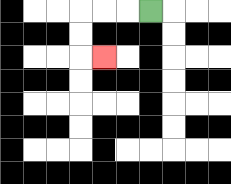{'start': '[6, 0]', 'end': '[4, 2]', 'path_directions': 'L,L,L,D,D,R', 'path_coordinates': '[[6, 0], [5, 0], [4, 0], [3, 0], [3, 1], [3, 2], [4, 2]]'}